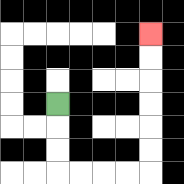{'start': '[2, 4]', 'end': '[6, 1]', 'path_directions': 'D,D,D,R,R,R,R,U,U,U,U,U,U', 'path_coordinates': '[[2, 4], [2, 5], [2, 6], [2, 7], [3, 7], [4, 7], [5, 7], [6, 7], [6, 6], [6, 5], [6, 4], [6, 3], [6, 2], [6, 1]]'}